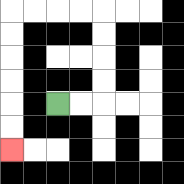{'start': '[2, 4]', 'end': '[0, 6]', 'path_directions': 'R,R,U,U,U,U,L,L,L,L,D,D,D,D,D,D', 'path_coordinates': '[[2, 4], [3, 4], [4, 4], [4, 3], [4, 2], [4, 1], [4, 0], [3, 0], [2, 0], [1, 0], [0, 0], [0, 1], [0, 2], [0, 3], [0, 4], [0, 5], [0, 6]]'}